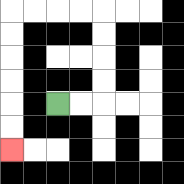{'start': '[2, 4]', 'end': '[0, 6]', 'path_directions': 'R,R,U,U,U,U,L,L,L,L,D,D,D,D,D,D', 'path_coordinates': '[[2, 4], [3, 4], [4, 4], [4, 3], [4, 2], [4, 1], [4, 0], [3, 0], [2, 0], [1, 0], [0, 0], [0, 1], [0, 2], [0, 3], [0, 4], [0, 5], [0, 6]]'}